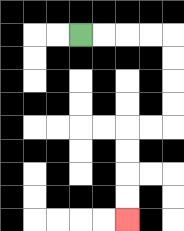{'start': '[3, 1]', 'end': '[5, 9]', 'path_directions': 'R,R,R,R,D,D,D,D,L,L,D,D,D,D', 'path_coordinates': '[[3, 1], [4, 1], [5, 1], [6, 1], [7, 1], [7, 2], [7, 3], [7, 4], [7, 5], [6, 5], [5, 5], [5, 6], [5, 7], [5, 8], [5, 9]]'}